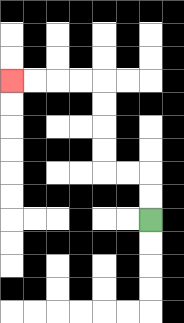{'start': '[6, 9]', 'end': '[0, 3]', 'path_directions': 'U,U,L,L,U,U,U,U,L,L,L,L', 'path_coordinates': '[[6, 9], [6, 8], [6, 7], [5, 7], [4, 7], [4, 6], [4, 5], [4, 4], [4, 3], [3, 3], [2, 3], [1, 3], [0, 3]]'}